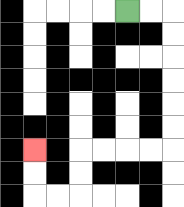{'start': '[5, 0]', 'end': '[1, 6]', 'path_directions': 'R,R,D,D,D,D,D,D,L,L,L,L,D,D,L,L,U,U', 'path_coordinates': '[[5, 0], [6, 0], [7, 0], [7, 1], [7, 2], [7, 3], [7, 4], [7, 5], [7, 6], [6, 6], [5, 6], [4, 6], [3, 6], [3, 7], [3, 8], [2, 8], [1, 8], [1, 7], [1, 6]]'}